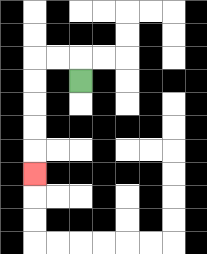{'start': '[3, 3]', 'end': '[1, 7]', 'path_directions': 'U,L,L,D,D,D,D,D', 'path_coordinates': '[[3, 3], [3, 2], [2, 2], [1, 2], [1, 3], [1, 4], [1, 5], [1, 6], [1, 7]]'}